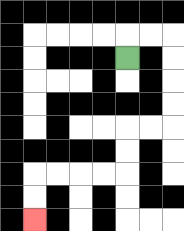{'start': '[5, 2]', 'end': '[1, 9]', 'path_directions': 'U,R,R,D,D,D,D,L,L,D,D,L,L,L,L,D,D', 'path_coordinates': '[[5, 2], [5, 1], [6, 1], [7, 1], [7, 2], [7, 3], [7, 4], [7, 5], [6, 5], [5, 5], [5, 6], [5, 7], [4, 7], [3, 7], [2, 7], [1, 7], [1, 8], [1, 9]]'}